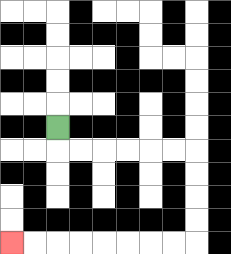{'start': '[2, 5]', 'end': '[0, 10]', 'path_directions': 'D,R,R,R,R,R,R,D,D,D,D,L,L,L,L,L,L,L,L', 'path_coordinates': '[[2, 5], [2, 6], [3, 6], [4, 6], [5, 6], [6, 6], [7, 6], [8, 6], [8, 7], [8, 8], [8, 9], [8, 10], [7, 10], [6, 10], [5, 10], [4, 10], [3, 10], [2, 10], [1, 10], [0, 10]]'}